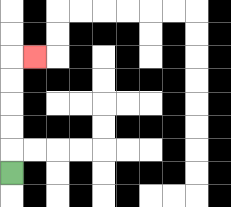{'start': '[0, 7]', 'end': '[1, 2]', 'path_directions': 'U,U,U,U,U,R', 'path_coordinates': '[[0, 7], [0, 6], [0, 5], [0, 4], [0, 3], [0, 2], [1, 2]]'}